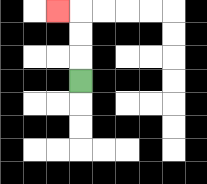{'start': '[3, 3]', 'end': '[2, 0]', 'path_directions': 'U,U,U,L', 'path_coordinates': '[[3, 3], [3, 2], [3, 1], [3, 0], [2, 0]]'}